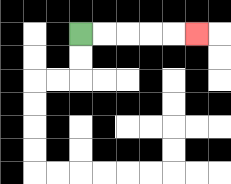{'start': '[3, 1]', 'end': '[8, 1]', 'path_directions': 'R,R,R,R,R', 'path_coordinates': '[[3, 1], [4, 1], [5, 1], [6, 1], [7, 1], [8, 1]]'}